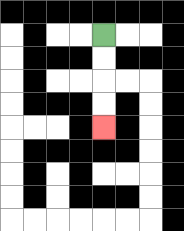{'start': '[4, 1]', 'end': '[4, 5]', 'path_directions': 'D,D,D,D', 'path_coordinates': '[[4, 1], [4, 2], [4, 3], [4, 4], [4, 5]]'}